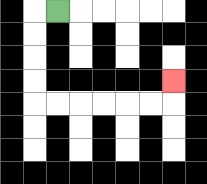{'start': '[2, 0]', 'end': '[7, 3]', 'path_directions': 'L,D,D,D,D,R,R,R,R,R,R,U', 'path_coordinates': '[[2, 0], [1, 0], [1, 1], [1, 2], [1, 3], [1, 4], [2, 4], [3, 4], [4, 4], [5, 4], [6, 4], [7, 4], [7, 3]]'}